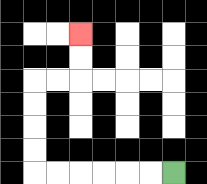{'start': '[7, 7]', 'end': '[3, 1]', 'path_directions': 'L,L,L,L,L,L,U,U,U,U,R,R,U,U', 'path_coordinates': '[[7, 7], [6, 7], [5, 7], [4, 7], [3, 7], [2, 7], [1, 7], [1, 6], [1, 5], [1, 4], [1, 3], [2, 3], [3, 3], [3, 2], [3, 1]]'}